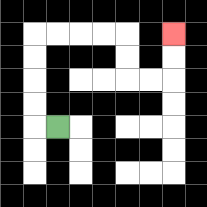{'start': '[2, 5]', 'end': '[7, 1]', 'path_directions': 'L,U,U,U,U,R,R,R,R,D,D,R,R,U,U', 'path_coordinates': '[[2, 5], [1, 5], [1, 4], [1, 3], [1, 2], [1, 1], [2, 1], [3, 1], [4, 1], [5, 1], [5, 2], [5, 3], [6, 3], [7, 3], [7, 2], [7, 1]]'}